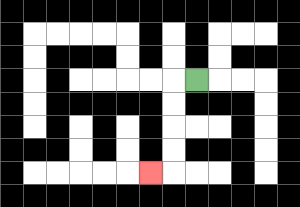{'start': '[8, 3]', 'end': '[6, 7]', 'path_directions': 'L,D,D,D,D,L', 'path_coordinates': '[[8, 3], [7, 3], [7, 4], [7, 5], [7, 6], [7, 7], [6, 7]]'}